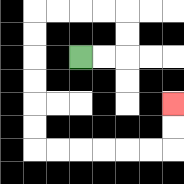{'start': '[3, 2]', 'end': '[7, 4]', 'path_directions': 'R,R,U,U,L,L,L,L,D,D,D,D,D,D,R,R,R,R,R,R,U,U', 'path_coordinates': '[[3, 2], [4, 2], [5, 2], [5, 1], [5, 0], [4, 0], [3, 0], [2, 0], [1, 0], [1, 1], [1, 2], [1, 3], [1, 4], [1, 5], [1, 6], [2, 6], [3, 6], [4, 6], [5, 6], [6, 6], [7, 6], [7, 5], [7, 4]]'}